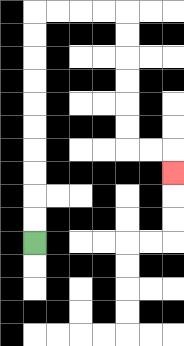{'start': '[1, 10]', 'end': '[7, 7]', 'path_directions': 'U,U,U,U,U,U,U,U,U,U,R,R,R,R,D,D,D,D,D,D,R,R,D', 'path_coordinates': '[[1, 10], [1, 9], [1, 8], [1, 7], [1, 6], [1, 5], [1, 4], [1, 3], [1, 2], [1, 1], [1, 0], [2, 0], [3, 0], [4, 0], [5, 0], [5, 1], [5, 2], [5, 3], [5, 4], [5, 5], [5, 6], [6, 6], [7, 6], [7, 7]]'}